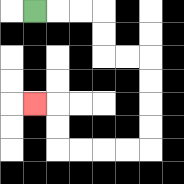{'start': '[1, 0]', 'end': '[1, 4]', 'path_directions': 'R,R,R,D,D,R,R,D,D,D,D,L,L,L,L,U,U,L', 'path_coordinates': '[[1, 0], [2, 0], [3, 0], [4, 0], [4, 1], [4, 2], [5, 2], [6, 2], [6, 3], [6, 4], [6, 5], [6, 6], [5, 6], [4, 6], [3, 6], [2, 6], [2, 5], [2, 4], [1, 4]]'}